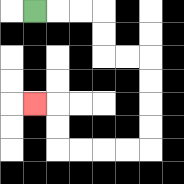{'start': '[1, 0]', 'end': '[1, 4]', 'path_directions': 'R,R,R,D,D,R,R,D,D,D,D,L,L,L,L,U,U,L', 'path_coordinates': '[[1, 0], [2, 0], [3, 0], [4, 0], [4, 1], [4, 2], [5, 2], [6, 2], [6, 3], [6, 4], [6, 5], [6, 6], [5, 6], [4, 6], [3, 6], [2, 6], [2, 5], [2, 4], [1, 4]]'}